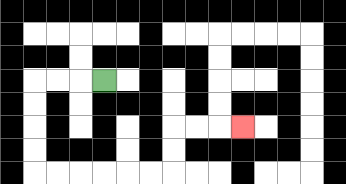{'start': '[4, 3]', 'end': '[10, 5]', 'path_directions': 'L,L,L,D,D,D,D,R,R,R,R,R,R,U,U,R,R,R', 'path_coordinates': '[[4, 3], [3, 3], [2, 3], [1, 3], [1, 4], [1, 5], [1, 6], [1, 7], [2, 7], [3, 7], [4, 7], [5, 7], [6, 7], [7, 7], [7, 6], [7, 5], [8, 5], [9, 5], [10, 5]]'}